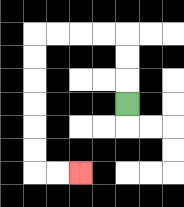{'start': '[5, 4]', 'end': '[3, 7]', 'path_directions': 'U,U,U,L,L,L,L,D,D,D,D,D,D,R,R', 'path_coordinates': '[[5, 4], [5, 3], [5, 2], [5, 1], [4, 1], [3, 1], [2, 1], [1, 1], [1, 2], [1, 3], [1, 4], [1, 5], [1, 6], [1, 7], [2, 7], [3, 7]]'}